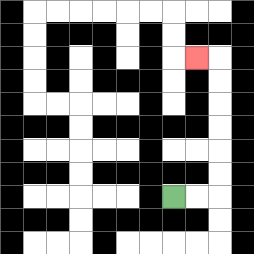{'start': '[7, 8]', 'end': '[8, 2]', 'path_directions': 'R,R,U,U,U,U,U,U,L', 'path_coordinates': '[[7, 8], [8, 8], [9, 8], [9, 7], [9, 6], [9, 5], [9, 4], [9, 3], [9, 2], [8, 2]]'}